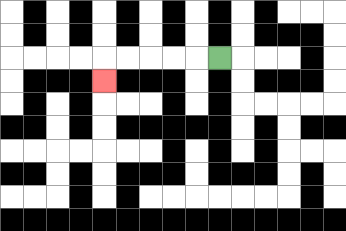{'start': '[9, 2]', 'end': '[4, 3]', 'path_directions': 'L,L,L,L,L,D', 'path_coordinates': '[[9, 2], [8, 2], [7, 2], [6, 2], [5, 2], [4, 2], [4, 3]]'}